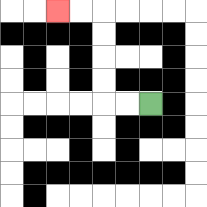{'start': '[6, 4]', 'end': '[2, 0]', 'path_directions': 'L,L,U,U,U,U,L,L', 'path_coordinates': '[[6, 4], [5, 4], [4, 4], [4, 3], [4, 2], [4, 1], [4, 0], [3, 0], [2, 0]]'}